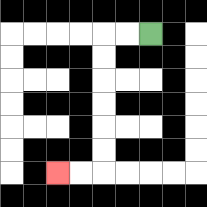{'start': '[6, 1]', 'end': '[2, 7]', 'path_directions': 'L,L,D,D,D,D,D,D,L,L', 'path_coordinates': '[[6, 1], [5, 1], [4, 1], [4, 2], [4, 3], [4, 4], [4, 5], [4, 6], [4, 7], [3, 7], [2, 7]]'}